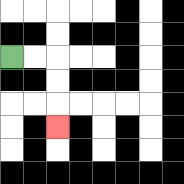{'start': '[0, 2]', 'end': '[2, 5]', 'path_directions': 'R,R,D,D,D', 'path_coordinates': '[[0, 2], [1, 2], [2, 2], [2, 3], [2, 4], [2, 5]]'}